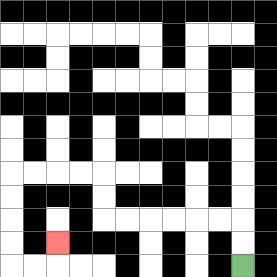{'start': '[10, 11]', 'end': '[2, 10]', 'path_directions': 'U,U,L,L,L,L,L,L,U,U,L,L,L,L,D,D,D,D,R,R,U', 'path_coordinates': '[[10, 11], [10, 10], [10, 9], [9, 9], [8, 9], [7, 9], [6, 9], [5, 9], [4, 9], [4, 8], [4, 7], [3, 7], [2, 7], [1, 7], [0, 7], [0, 8], [0, 9], [0, 10], [0, 11], [1, 11], [2, 11], [2, 10]]'}